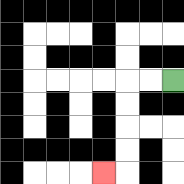{'start': '[7, 3]', 'end': '[4, 7]', 'path_directions': 'L,L,D,D,D,D,L', 'path_coordinates': '[[7, 3], [6, 3], [5, 3], [5, 4], [5, 5], [5, 6], [5, 7], [4, 7]]'}